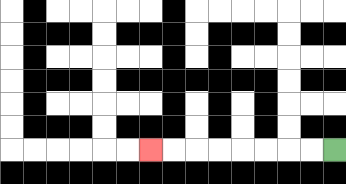{'start': '[14, 6]', 'end': '[6, 6]', 'path_directions': 'L,L,L,L,L,L,L,L', 'path_coordinates': '[[14, 6], [13, 6], [12, 6], [11, 6], [10, 6], [9, 6], [8, 6], [7, 6], [6, 6]]'}